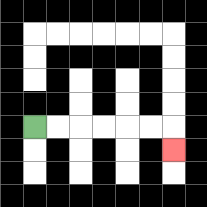{'start': '[1, 5]', 'end': '[7, 6]', 'path_directions': 'R,R,R,R,R,R,D', 'path_coordinates': '[[1, 5], [2, 5], [3, 5], [4, 5], [5, 5], [6, 5], [7, 5], [7, 6]]'}